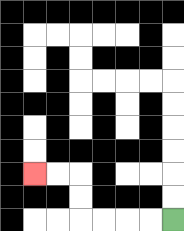{'start': '[7, 9]', 'end': '[1, 7]', 'path_directions': 'L,L,L,L,U,U,L,L', 'path_coordinates': '[[7, 9], [6, 9], [5, 9], [4, 9], [3, 9], [3, 8], [3, 7], [2, 7], [1, 7]]'}